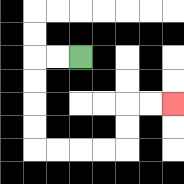{'start': '[3, 2]', 'end': '[7, 4]', 'path_directions': 'L,L,D,D,D,D,R,R,R,R,U,U,R,R', 'path_coordinates': '[[3, 2], [2, 2], [1, 2], [1, 3], [1, 4], [1, 5], [1, 6], [2, 6], [3, 6], [4, 6], [5, 6], [5, 5], [5, 4], [6, 4], [7, 4]]'}